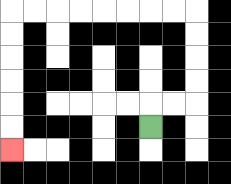{'start': '[6, 5]', 'end': '[0, 6]', 'path_directions': 'U,R,R,U,U,U,U,L,L,L,L,L,L,L,L,D,D,D,D,D,D', 'path_coordinates': '[[6, 5], [6, 4], [7, 4], [8, 4], [8, 3], [8, 2], [8, 1], [8, 0], [7, 0], [6, 0], [5, 0], [4, 0], [3, 0], [2, 0], [1, 0], [0, 0], [0, 1], [0, 2], [0, 3], [0, 4], [0, 5], [0, 6]]'}